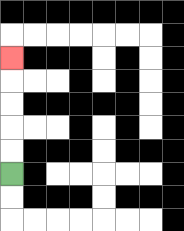{'start': '[0, 7]', 'end': '[0, 2]', 'path_directions': 'U,U,U,U,U', 'path_coordinates': '[[0, 7], [0, 6], [0, 5], [0, 4], [0, 3], [0, 2]]'}